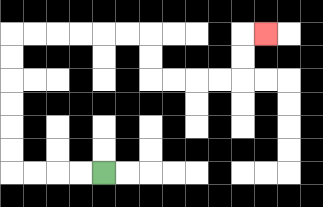{'start': '[4, 7]', 'end': '[11, 1]', 'path_directions': 'L,L,L,L,U,U,U,U,U,U,R,R,R,R,R,R,D,D,R,R,R,R,U,U,R', 'path_coordinates': '[[4, 7], [3, 7], [2, 7], [1, 7], [0, 7], [0, 6], [0, 5], [0, 4], [0, 3], [0, 2], [0, 1], [1, 1], [2, 1], [3, 1], [4, 1], [5, 1], [6, 1], [6, 2], [6, 3], [7, 3], [8, 3], [9, 3], [10, 3], [10, 2], [10, 1], [11, 1]]'}